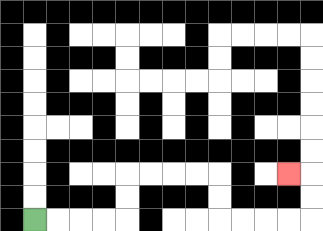{'start': '[1, 9]', 'end': '[12, 7]', 'path_directions': 'R,R,R,R,U,U,R,R,R,R,D,D,R,R,R,R,U,U,L', 'path_coordinates': '[[1, 9], [2, 9], [3, 9], [4, 9], [5, 9], [5, 8], [5, 7], [6, 7], [7, 7], [8, 7], [9, 7], [9, 8], [9, 9], [10, 9], [11, 9], [12, 9], [13, 9], [13, 8], [13, 7], [12, 7]]'}